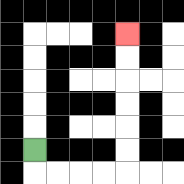{'start': '[1, 6]', 'end': '[5, 1]', 'path_directions': 'D,R,R,R,R,U,U,U,U,U,U', 'path_coordinates': '[[1, 6], [1, 7], [2, 7], [3, 7], [4, 7], [5, 7], [5, 6], [5, 5], [5, 4], [5, 3], [5, 2], [5, 1]]'}